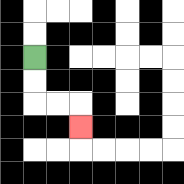{'start': '[1, 2]', 'end': '[3, 5]', 'path_directions': 'D,D,R,R,D', 'path_coordinates': '[[1, 2], [1, 3], [1, 4], [2, 4], [3, 4], [3, 5]]'}